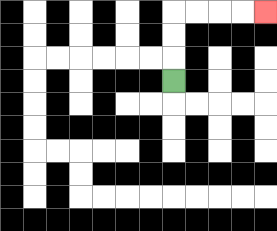{'start': '[7, 3]', 'end': '[11, 0]', 'path_directions': 'U,U,U,R,R,R,R', 'path_coordinates': '[[7, 3], [7, 2], [7, 1], [7, 0], [8, 0], [9, 0], [10, 0], [11, 0]]'}